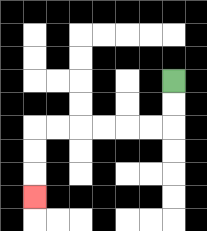{'start': '[7, 3]', 'end': '[1, 8]', 'path_directions': 'D,D,L,L,L,L,L,L,D,D,D', 'path_coordinates': '[[7, 3], [7, 4], [7, 5], [6, 5], [5, 5], [4, 5], [3, 5], [2, 5], [1, 5], [1, 6], [1, 7], [1, 8]]'}